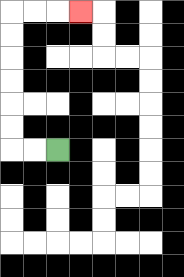{'start': '[2, 6]', 'end': '[3, 0]', 'path_directions': 'L,L,U,U,U,U,U,U,R,R,R', 'path_coordinates': '[[2, 6], [1, 6], [0, 6], [0, 5], [0, 4], [0, 3], [0, 2], [0, 1], [0, 0], [1, 0], [2, 0], [3, 0]]'}